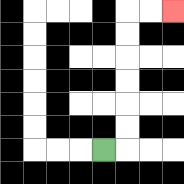{'start': '[4, 6]', 'end': '[7, 0]', 'path_directions': 'R,U,U,U,U,U,U,R,R', 'path_coordinates': '[[4, 6], [5, 6], [5, 5], [5, 4], [5, 3], [5, 2], [5, 1], [5, 0], [6, 0], [7, 0]]'}